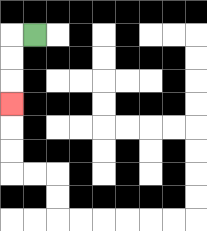{'start': '[1, 1]', 'end': '[0, 4]', 'path_directions': 'L,D,D,D', 'path_coordinates': '[[1, 1], [0, 1], [0, 2], [0, 3], [0, 4]]'}